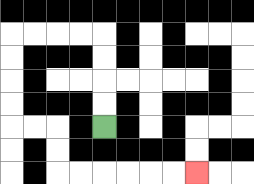{'start': '[4, 5]', 'end': '[8, 7]', 'path_directions': 'U,U,U,U,L,L,L,L,D,D,D,D,R,R,D,D,R,R,R,R,R,R', 'path_coordinates': '[[4, 5], [4, 4], [4, 3], [4, 2], [4, 1], [3, 1], [2, 1], [1, 1], [0, 1], [0, 2], [0, 3], [0, 4], [0, 5], [1, 5], [2, 5], [2, 6], [2, 7], [3, 7], [4, 7], [5, 7], [6, 7], [7, 7], [8, 7]]'}